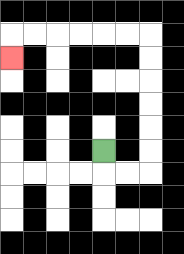{'start': '[4, 6]', 'end': '[0, 2]', 'path_directions': 'D,R,R,U,U,U,U,U,U,L,L,L,L,L,L,D', 'path_coordinates': '[[4, 6], [4, 7], [5, 7], [6, 7], [6, 6], [6, 5], [6, 4], [6, 3], [6, 2], [6, 1], [5, 1], [4, 1], [3, 1], [2, 1], [1, 1], [0, 1], [0, 2]]'}